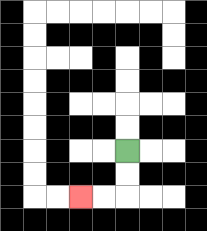{'start': '[5, 6]', 'end': '[3, 8]', 'path_directions': 'D,D,L,L', 'path_coordinates': '[[5, 6], [5, 7], [5, 8], [4, 8], [3, 8]]'}